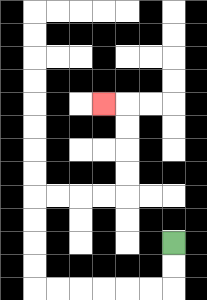{'start': '[7, 10]', 'end': '[4, 4]', 'path_directions': 'D,D,L,L,L,L,L,L,U,U,U,U,R,R,R,R,U,U,U,U,L', 'path_coordinates': '[[7, 10], [7, 11], [7, 12], [6, 12], [5, 12], [4, 12], [3, 12], [2, 12], [1, 12], [1, 11], [1, 10], [1, 9], [1, 8], [2, 8], [3, 8], [4, 8], [5, 8], [5, 7], [5, 6], [5, 5], [5, 4], [4, 4]]'}